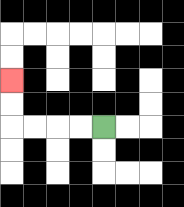{'start': '[4, 5]', 'end': '[0, 3]', 'path_directions': 'L,L,L,L,U,U', 'path_coordinates': '[[4, 5], [3, 5], [2, 5], [1, 5], [0, 5], [0, 4], [0, 3]]'}